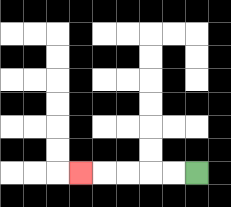{'start': '[8, 7]', 'end': '[3, 7]', 'path_directions': 'L,L,L,L,L', 'path_coordinates': '[[8, 7], [7, 7], [6, 7], [5, 7], [4, 7], [3, 7]]'}